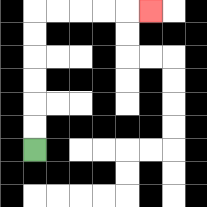{'start': '[1, 6]', 'end': '[6, 0]', 'path_directions': 'U,U,U,U,U,U,R,R,R,R,R', 'path_coordinates': '[[1, 6], [1, 5], [1, 4], [1, 3], [1, 2], [1, 1], [1, 0], [2, 0], [3, 0], [4, 0], [5, 0], [6, 0]]'}